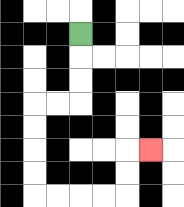{'start': '[3, 1]', 'end': '[6, 6]', 'path_directions': 'D,D,D,L,L,D,D,D,D,R,R,R,R,U,U,R', 'path_coordinates': '[[3, 1], [3, 2], [3, 3], [3, 4], [2, 4], [1, 4], [1, 5], [1, 6], [1, 7], [1, 8], [2, 8], [3, 8], [4, 8], [5, 8], [5, 7], [5, 6], [6, 6]]'}